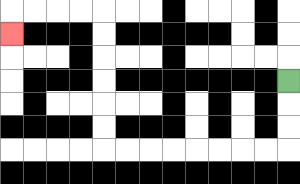{'start': '[12, 3]', 'end': '[0, 1]', 'path_directions': 'D,D,D,L,L,L,L,L,L,L,L,U,U,U,U,U,U,L,L,L,L,D', 'path_coordinates': '[[12, 3], [12, 4], [12, 5], [12, 6], [11, 6], [10, 6], [9, 6], [8, 6], [7, 6], [6, 6], [5, 6], [4, 6], [4, 5], [4, 4], [4, 3], [4, 2], [4, 1], [4, 0], [3, 0], [2, 0], [1, 0], [0, 0], [0, 1]]'}